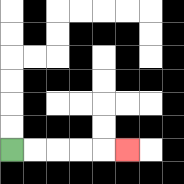{'start': '[0, 6]', 'end': '[5, 6]', 'path_directions': 'R,R,R,R,R', 'path_coordinates': '[[0, 6], [1, 6], [2, 6], [3, 6], [4, 6], [5, 6]]'}